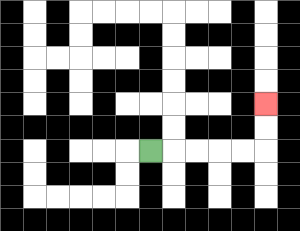{'start': '[6, 6]', 'end': '[11, 4]', 'path_directions': 'R,R,R,R,R,U,U', 'path_coordinates': '[[6, 6], [7, 6], [8, 6], [9, 6], [10, 6], [11, 6], [11, 5], [11, 4]]'}